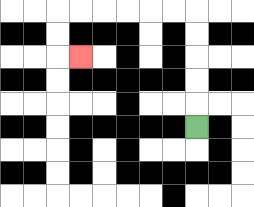{'start': '[8, 5]', 'end': '[3, 2]', 'path_directions': 'U,U,U,U,U,L,L,L,L,L,L,D,D,R', 'path_coordinates': '[[8, 5], [8, 4], [8, 3], [8, 2], [8, 1], [8, 0], [7, 0], [6, 0], [5, 0], [4, 0], [3, 0], [2, 0], [2, 1], [2, 2], [3, 2]]'}